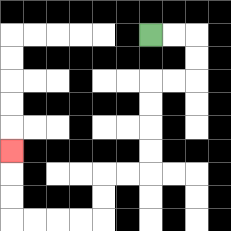{'start': '[6, 1]', 'end': '[0, 6]', 'path_directions': 'R,R,D,D,L,L,D,D,D,D,L,L,D,D,L,L,L,L,U,U,U', 'path_coordinates': '[[6, 1], [7, 1], [8, 1], [8, 2], [8, 3], [7, 3], [6, 3], [6, 4], [6, 5], [6, 6], [6, 7], [5, 7], [4, 7], [4, 8], [4, 9], [3, 9], [2, 9], [1, 9], [0, 9], [0, 8], [0, 7], [0, 6]]'}